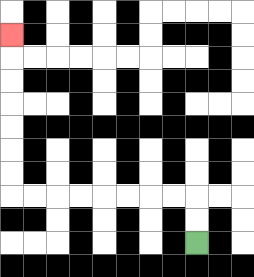{'start': '[8, 10]', 'end': '[0, 1]', 'path_directions': 'U,U,L,L,L,L,L,L,L,L,U,U,U,U,U,U,U', 'path_coordinates': '[[8, 10], [8, 9], [8, 8], [7, 8], [6, 8], [5, 8], [4, 8], [3, 8], [2, 8], [1, 8], [0, 8], [0, 7], [0, 6], [0, 5], [0, 4], [0, 3], [0, 2], [0, 1]]'}